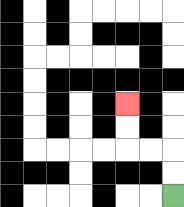{'start': '[7, 8]', 'end': '[5, 4]', 'path_directions': 'U,U,L,L,U,U', 'path_coordinates': '[[7, 8], [7, 7], [7, 6], [6, 6], [5, 6], [5, 5], [5, 4]]'}